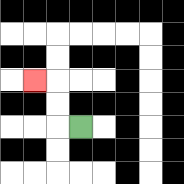{'start': '[3, 5]', 'end': '[1, 3]', 'path_directions': 'L,U,U,L', 'path_coordinates': '[[3, 5], [2, 5], [2, 4], [2, 3], [1, 3]]'}